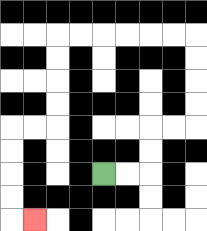{'start': '[4, 7]', 'end': '[1, 9]', 'path_directions': 'R,R,U,U,R,R,U,U,U,U,L,L,L,L,L,L,D,D,D,D,L,L,D,D,D,D,R', 'path_coordinates': '[[4, 7], [5, 7], [6, 7], [6, 6], [6, 5], [7, 5], [8, 5], [8, 4], [8, 3], [8, 2], [8, 1], [7, 1], [6, 1], [5, 1], [4, 1], [3, 1], [2, 1], [2, 2], [2, 3], [2, 4], [2, 5], [1, 5], [0, 5], [0, 6], [0, 7], [0, 8], [0, 9], [1, 9]]'}